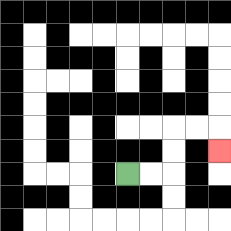{'start': '[5, 7]', 'end': '[9, 6]', 'path_directions': 'R,R,U,U,R,R,D', 'path_coordinates': '[[5, 7], [6, 7], [7, 7], [7, 6], [7, 5], [8, 5], [9, 5], [9, 6]]'}